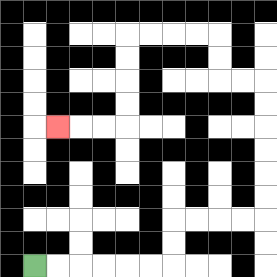{'start': '[1, 11]', 'end': '[2, 5]', 'path_directions': 'R,R,R,R,R,R,U,U,R,R,R,R,U,U,U,U,U,U,L,L,U,U,L,L,L,L,D,D,D,D,L,L,L', 'path_coordinates': '[[1, 11], [2, 11], [3, 11], [4, 11], [5, 11], [6, 11], [7, 11], [7, 10], [7, 9], [8, 9], [9, 9], [10, 9], [11, 9], [11, 8], [11, 7], [11, 6], [11, 5], [11, 4], [11, 3], [10, 3], [9, 3], [9, 2], [9, 1], [8, 1], [7, 1], [6, 1], [5, 1], [5, 2], [5, 3], [5, 4], [5, 5], [4, 5], [3, 5], [2, 5]]'}